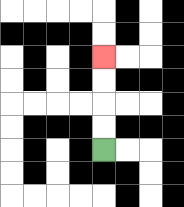{'start': '[4, 6]', 'end': '[4, 2]', 'path_directions': 'U,U,U,U', 'path_coordinates': '[[4, 6], [4, 5], [4, 4], [4, 3], [4, 2]]'}